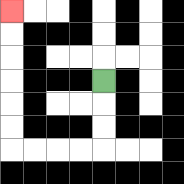{'start': '[4, 3]', 'end': '[0, 0]', 'path_directions': 'D,D,D,L,L,L,L,U,U,U,U,U,U', 'path_coordinates': '[[4, 3], [4, 4], [4, 5], [4, 6], [3, 6], [2, 6], [1, 6], [0, 6], [0, 5], [0, 4], [0, 3], [0, 2], [0, 1], [0, 0]]'}